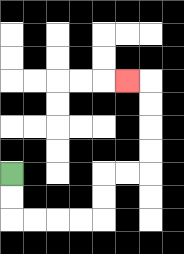{'start': '[0, 7]', 'end': '[5, 3]', 'path_directions': 'D,D,R,R,R,R,U,U,R,R,U,U,U,U,L', 'path_coordinates': '[[0, 7], [0, 8], [0, 9], [1, 9], [2, 9], [3, 9], [4, 9], [4, 8], [4, 7], [5, 7], [6, 7], [6, 6], [6, 5], [6, 4], [6, 3], [5, 3]]'}